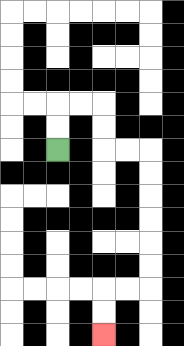{'start': '[2, 6]', 'end': '[4, 14]', 'path_directions': 'U,U,R,R,D,D,R,R,D,D,D,D,D,D,L,L,D,D', 'path_coordinates': '[[2, 6], [2, 5], [2, 4], [3, 4], [4, 4], [4, 5], [4, 6], [5, 6], [6, 6], [6, 7], [6, 8], [6, 9], [6, 10], [6, 11], [6, 12], [5, 12], [4, 12], [4, 13], [4, 14]]'}